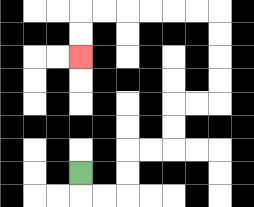{'start': '[3, 7]', 'end': '[3, 2]', 'path_directions': 'D,R,R,U,U,R,R,U,U,R,R,U,U,U,U,L,L,L,L,L,L,D,D', 'path_coordinates': '[[3, 7], [3, 8], [4, 8], [5, 8], [5, 7], [5, 6], [6, 6], [7, 6], [7, 5], [7, 4], [8, 4], [9, 4], [9, 3], [9, 2], [9, 1], [9, 0], [8, 0], [7, 0], [6, 0], [5, 0], [4, 0], [3, 0], [3, 1], [3, 2]]'}